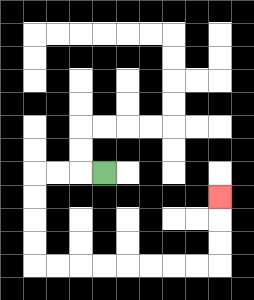{'start': '[4, 7]', 'end': '[9, 8]', 'path_directions': 'L,L,L,D,D,D,D,R,R,R,R,R,R,R,R,U,U,U', 'path_coordinates': '[[4, 7], [3, 7], [2, 7], [1, 7], [1, 8], [1, 9], [1, 10], [1, 11], [2, 11], [3, 11], [4, 11], [5, 11], [6, 11], [7, 11], [8, 11], [9, 11], [9, 10], [9, 9], [9, 8]]'}